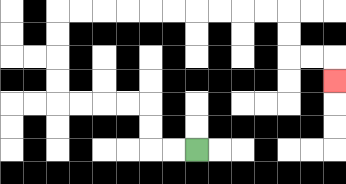{'start': '[8, 6]', 'end': '[14, 3]', 'path_directions': 'L,L,U,U,L,L,L,L,U,U,U,U,R,R,R,R,R,R,R,R,R,R,D,D,R,R,D', 'path_coordinates': '[[8, 6], [7, 6], [6, 6], [6, 5], [6, 4], [5, 4], [4, 4], [3, 4], [2, 4], [2, 3], [2, 2], [2, 1], [2, 0], [3, 0], [4, 0], [5, 0], [6, 0], [7, 0], [8, 0], [9, 0], [10, 0], [11, 0], [12, 0], [12, 1], [12, 2], [13, 2], [14, 2], [14, 3]]'}